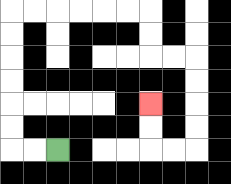{'start': '[2, 6]', 'end': '[6, 4]', 'path_directions': 'L,L,U,U,U,U,U,U,R,R,R,R,R,R,D,D,R,R,D,D,D,D,L,L,U,U', 'path_coordinates': '[[2, 6], [1, 6], [0, 6], [0, 5], [0, 4], [0, 3], [0, 2], [0, 1], [0, 0], [1, 0], [2, 0], [3, 0], [4, 0], [5, 0], [6, 0], [6, 1], [6, 2], [7, 2], [8, 2], [8, 3], [8, 4], [8, 5], [8, 6], [7, 6], [6, 6], [6, 5], [6, 4]]'}